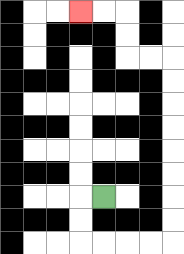{'start': '[4, 8]', 'end': '[3, 0]', 'path_directions': 'L,D,D,R,R,R,R,U,U,U,U,U,U,U,U,L,L,U,U,L,L', 'path_coordinates': '[[4, 8], [3, 8], [3, 9], [3, 10], [4, 10], [5, 10], [6, 10], [7, 10], [7, 9], [7, 8], [7, 7], [7, 6], [7, 5], [7, 4], [7, 3], [7, 2], [6, 2], [5, 2], [5, 1], [5, 0], [4, 0], [3, 0]]'}